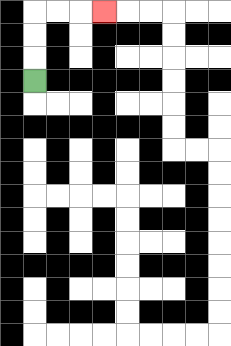{'start': '[1, 3]', 'end': '[4, 0]', 'path_directions': 'U,U,U,R,R,R', 'path_coordinates': '[[1, 3], [1, 2], [1, 1], [1, 0], [2, 0], [3, 0], [4, 0]]'}